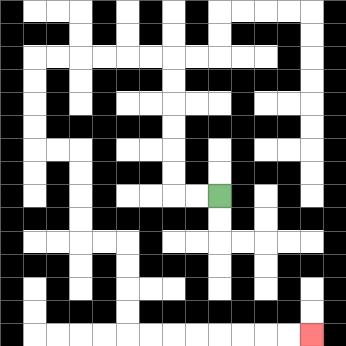{'start': '[9, 8]', 'end': '[13, 14]', 'path_directions': 'L,L,U,U,U,U,U,U,L,L,L,L,L,L,D,D,D,D,R,R,D,D,D,D,R,R,D,D,D,D,R,R,R,R,R,R,R,R', 'path_coordinates': '[[9, 8], [8, 8], [7, 8], [7, 7], [7, 6], [7, 5], [7, 4], [7, 3], [7, 2], [6, 2], [5, 2], [4, 2], [3, 2], [2, 2], [1, 2], [1, 3], [1, 4], [1, 5], [1, 6], [2, 6], [3, 6], [3, 7], [3, 8], [3, 9], [3, 10], [4, 10], [5, 10], [5, 11], [5, 12], [5, 13], [5, 14], [6, 14], [7, 14], [8, 14], [9, 14], [10, 14], [11, 14], [12, 14], [13, 14]]'}